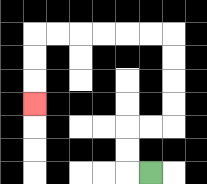{'start': '[6, 7]', 'end': '[1, 4]', 'path_directions': 'L,U,U,R,R,U,U,U,U,L,L,L,L,L,L,D,D,D', 'path_coordinates': '[[6, 7], [5, 7], [5, 6], [5, 5], [6, 5], [7, 5], [7, 4], [7, 3], [7, 2], [7, 1], [6, 1], [5, 1], [4, 1], [3, 1], [2, 1], [1, 1], [1, 2], [1, 3], [1, 4]]'}